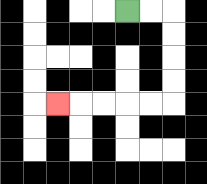{'start': '[5, 0]', 'end': '[2, 4]', 'path_directions': 'R,R,D,D,D,D,L,L,L,L,L', 'path_coordinates': '[[5, 0], [6, 0], [7, 0], [7, 1], [7, 2], [7, 3], [7, 4], [6, 4], [5, 4], [4, 4], [3, 4], [2, 4]]'}